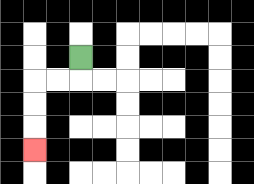{'start': '[3, 2]', 'end': '[1, 6]', 'path_directions': 'D,L,L,D,D,D', 'path_coordinates': '[[3, 2], [3, 3], [2, 3], [1, 3], [1, 4], [1, 5], [1, 6]]'}